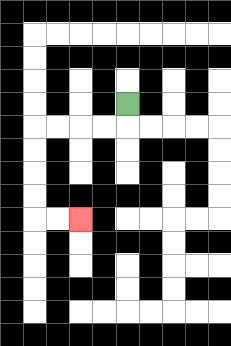{'start': '[5, 4]', 'end': '[3, 9]', 'path_directions': 'D,L,L,L,L,D,D,D,D,R,R', 'path_coordinates': '[[5, 4], [5, 5], [4, 5], [3, 5], [2, 5], [1, 5], [1, 6], [1, 7], [1, 8], [1, 9], [2, 9], [3, 9]]'}